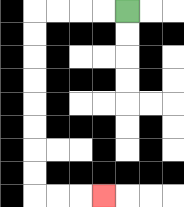{'start': '[5, 0]', 'end': '[4, 8]', 'path_directions': 'L,L,L,L,D,D,D,D,D,D,D,D,R,R,R', 'path_coordinates': '[[5, 0], [4, 0], [3, 0], [2, 0], [1, 0], [1, 1], [1, 2], [1, 3], [1, 4], [1, 5], [1, 6], [1, 7], [1, 8], [2, 8], [3, 8], [4, 8]]'}